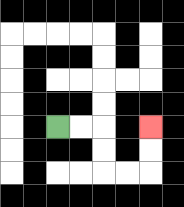{'start': '[2, 5]', 'end': '[6, 5]', 'path_directions': 'R,R,D,D,R,R,U,U', 'path_coordinates': '[[2, 5], [3, 5], [4, 5], [4, 6], [4, 7], [5, 7], [6, 7], [6, 6], [6, 5]]'}